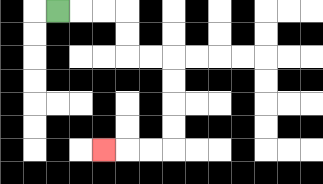{'start': '[2, 0]', 'end': '[4, 6]', 'path_directions': 'R,R,R,D,D,R,R,D,D,D,D,L,L,L', 'path_coordinates': '[[2, 0], [3, 0], [4, 0], [5, 0], [5, 1], [5, 2], [6, 2], [7, 2], [7, 3], [7, 4], [7, 5], [7, 6], [6, 6], [5, 6], [4, 6]]'}